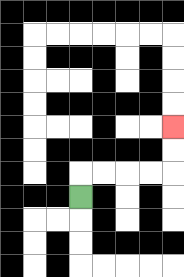{'start': '[3, 8]', 'end': '[7, 5]', 'path_directions': 'U,R,R,R,R,U,U', 'path_coordinates': '[[3, 8], [3, 7], [4, 7], [5, 7], [6, 7], [7, 7], [7, 6], [7, 5]]'}